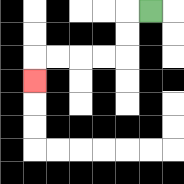{'start': '[6, 0]', 'end': '[1, 3]', 'path_directions': 'L,D,D,L,L,L,L,D', 'path_coordinates': '[[6, 0], [5, 0], [5, 1], [5, 2], [4, 2], [3, 2], [2, 2], [1, 2], [1, 3]]'}